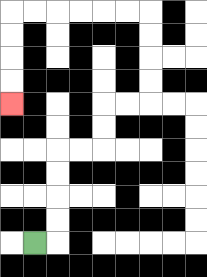{'start': '[1, 10]', 'end': '[0, 4]', 'path_directions': 'R,U,U,U,U,R,R,U,U,R,R,U,U,U,U,L,L,L,L,L,L,D,D,D,D', 'path_coordinates': '[[1, 10], [2, 10], [2, 9], [2, 8], [2, 7], [2, 6], [3, 6], [4, 6], [4, 5], [4, 4], [5, 4], [6, 4], [6, 3], [6, 2], [6, 1], [6, 0], [5, 0], [4, 0], [3, 0], [2, 0], [1, 0], [0, 0], [0, 1], [0, 2], [0, 3], [0, 4]]'}